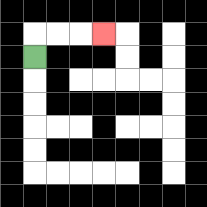{'start': '[1, 2]', 'end': '[4, 1]', 'path_directions': 'U,R,R,R', 'path_coordinates': '[[1, 2], [1, 1], [2, 1], [3, 1], [4, 1]]'}